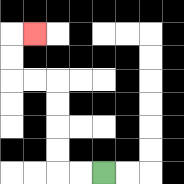{'start': '[4, 7]', 'end': '[1, 1]', 'path_directions': 'L,L,U,U,U,U,L,L,U,U,R', 'path_coordinates': '[[4, 7], [3, 7], [2, 7], [2, 6], [2, 5], [2, 4], [2, 3], [1, 3], [0, 3], [0, 2], [0, 1], [1, 1]]'}